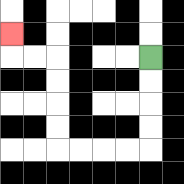{'start': '[6, 2]', 'end': '[0, 1]', 'path_directions': 'D,D,D,D,L,L,L,L,U,U,U,U,L,L,U', 'path_coordinates': '[[6, 2], [6, 3], [6, 4], [6, 5], [6, 6], [5, 6], [4, 6], [3, 6], [2, 6], [2, 5], [2, 4], [2, 3], [2, 2], [1, 2], [0, 2], [0, 1]]'}